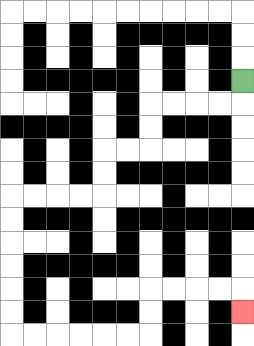{'start': '[10, 3]', 'end': '[10, 13]', 'path_directions': 'D,L,L,L,L,D,D,L,L,D,D,L,L,L,L,D,D,D,D,D,D,R,R,R,R,R,R,U,U,R,R,R,R,D', 'path_coordinates': '[[10, 3], [10, 4], [9, 4], [8, 4], [7, 4], [6, 4], [6, 5], [6, 6], [5, 6], [4, 6], [4, 7], [4, 8], [3, 8], [2, 8], [1, 8], [0, 8], [0, 9], [0, 10], [0, 11], [0, 12], [0, 13], [0, 14], [1, 14], [2, 14], [3, 14], [4, 14], [5, 14], [6, 14], [6, 13], [6, 12], [7, 12], [8, 12], [9, 12], [10, 12], [10, 13]]'}